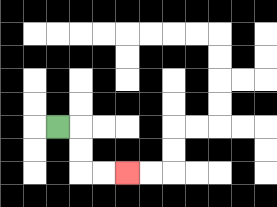{'start': '[2, 5]', 'end': '[5, 7]', 'path_directions': 'R,D,D,R,R', 'path_coordinates': '[[2, 5], [3, 5], [3, 6], [3, 7], [4, 7], [5, 7]]'}